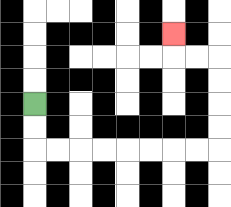{'start': '[1, 4]', 'end': '[7, 1]', 'path_directions': 'D,D,R,R,R,R,R,R,R,R,U,U,U,U,L,L,U', 'path_coordinates': '[[1, 4], [1, 5], [1, 6], [2, 6], [3, 6], [4, 6], [5, 6], [6, 6], [7, 6], [8, 6], [9, 6], [9, 5], [9, 4], [9, 3], [9, 2], [8, 2], [7, 2], [7, 1]]'}